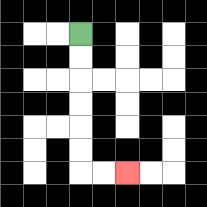{'start': '[3, 1]', 'end': '[5, 7]', 'path_directions': 'D,D,D,D,D,D,R,R', 'path_coordinates': '[[3, 1], [3, 2], [3, 3], [3, 4], [3, 5], [3, 6], [3, 7], [4, 7], [5, 7]]'}